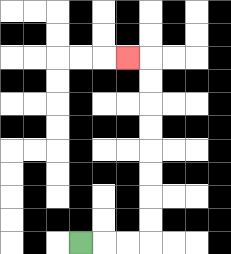{'start': '[3, 10]', 'end': '[5, 2]', 'path_directions': 'R,R,R,U,U,U,U,U,U,U,U,L', 'path_coordinates': '[[3, 10], [4, 10], [5, 10], [6, 10], [6, 9], [6, 8], [6, 7], [6, 6], [6, 5], [6, 4], [6, 3], [6, 2], [5, 2]]'}